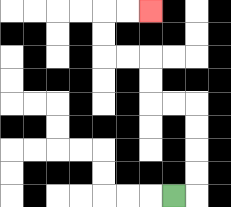{'start': '[7, 8]', 'end': '[6, 0]', 'path_directions': 'R,U,U,U,U,L,L,U,U,L,L,U,U,R,R', 'path_coordinates': '[[7, 8], [8, 8], [8, 7], [8, 6], [8, 5], [8, 4], [7, 4], [6, 4], [6, 3], [6, 2], [5, 2], [4, 2], [4, 1], [4, 0], [5, 0], [6, 0]]'}